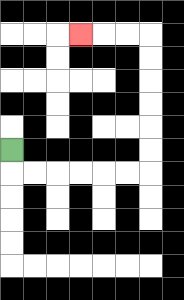{'start': '[0, 6]', 'end': '[3, 1]', 'path_directions': 'D,R,R,R,R,R,R,U,U,U,U,U,U,L,L,L', 'path_coordinates': '[[0, 6], [0, 7], [1, 7], [2, 7], [3, 7], [4, 7], [5, 7], [6, 7], [6, 6], [6, 5], [6, 4], [6, 3], [6, 2], [6, 1], [5, 1], [4, 1], [3, 1]]'}